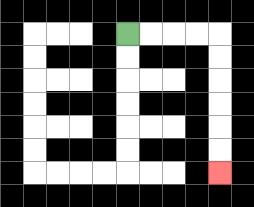{'start': '[5, 1]', 'end': '[9, 7]', 'path_directions': 'R,R,R,R,D,D,D,D,D,D', 'path_coordinates': '[[5, 1], [6, 1], [7, 1], [8, 1], [9, 1], [9, 2], [9, 3], [9, 4], [9, 5], [9, 6], [9, 7]]'}